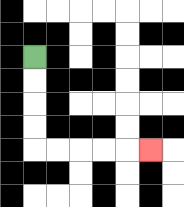{'start': '[1, 2]', 'end': '[6, 6]', 'path_directions': 'D,D,D,D,R,R,R,R,R', 'path_coordinates': '[[1, 2], [1, 3], [1, 4], [1, 5], [1, 6], [2, 6], [3, 6], [4, 6], [5, 6], [6, 6]]'}